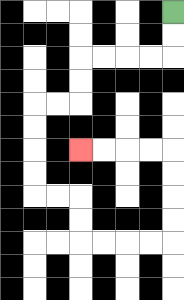{'start': '[7, 0]', 'end': '[3, 6]', 'path_directions': 'D,D,L,L,L,L,D,D,L,L,D,D,D,D,R,R,D,D,R,R,R,R,U,U,U,U,L,L,L,L', 'path_coordinates': '[[7, 0], [7, 1], [7, 2], [6, 2], [5, 2], [4, 2], [3, 2], [3, 3], [3, 4], [2, 4], [1, 4], [1, 5], [1, 6], [1, 7], [1, 8], [2, 8], [3, 8], [3, 9], [3, 10], [4, 10], [5, 10], [6, 10], [7, 10], [7, 9], [7, 8], [7, 7], [7, 6], [6, 6], [5, 6], [4, 6], [3, 6]]'}